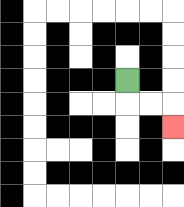{'start': '[5, 3]', 'end': '[7, 5]', 'path_directions': 'D,R,R,D', 'path_coordinates': '[[5, 3], [5, 4], [6, 4], [7, 4], [7, 5]]'}